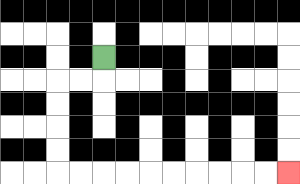{'start': '[4, 2]', 'end': '[12, 7]', 'path_directions': 'D,L,L,D,D,D,D,R,R,R,R,R,R,R,R,R,R', 'path_coordinates': '[[4, 2], [4, 3], [3, 3], [2, 3], [2, 4], [2, 5], [2, 6], [2, 7], [3, 7], [4, 7], [5, 7], [6, 7], [7, 7], [8, 7], [9, 7], [10, 7], [11, 7], [12, 7]]'}